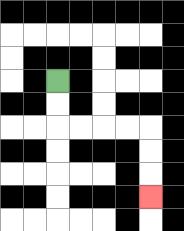{'start': '[2, 3]', 'end': '[6, 8]', 'path_directions': 'D,D,R,R,R,R,D,D,D', 'path_coordinates': '[[2, 3], [2, 4], [2, 5], [3, 5], [4, 5], [5, 5], [6, 5], [6, 6], [6, 7], [6, 8]]'}